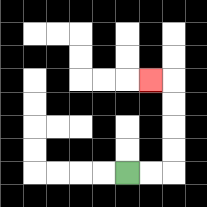{'start': '[5, 7]', 'end': '[6, 3]', 'path_directions': 'R,R,U,U,U,U,L', 'path_coordinates': '[[5, 7], [6, 7], [7, 7], [7, 6], [7, 5], [7, 4], [7, 3], [6, 3]]'}